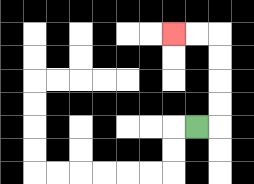{'start': '[8, 5]', 'end': '[7, 1]', 'path_directions': 'R,U,U,U,U,L,L', 'path_coordinates': '[[8, 5], [9, 5], [9, 4], [9, 3], [9, 2], [9, 1], [8, 1], [7, 1]]'}